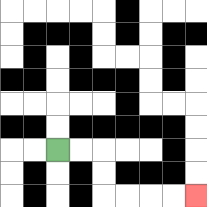{'start': '[2, 6]', 'end': '[8, 8]', 'path_directions': 'R,R,D,D,R,R,R,R', 'path_coordinates': '[[2, 6], [3, 6], [4, 6], [4, 7], [4, 8], [5, 8], [6, 8], [7, 8], [8, 8]]'}